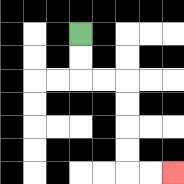{'start': '[3, 1]', 'end': '[7, 7]', 'path_directions': 'D,D,R,R,D,D,D,D,R,R', 'path_coordinates': '[[3, 1], [3, 2], [3, 3], [4, 3], [5, 3], [5, 4], [5, 5], [5, 6], [5, 7], [6, 7], [7, 7]]'}